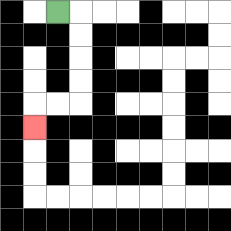{'start': '[2, 0]', 'end': '[1, 5]', 'path_directions': 'R,D,D,D,D,L,L,D', 'path_coordinates': '[[2, 0], [3, 0], [3, 1], [3, 2], [3, 3], [3, 4], [2, 4], [1, 4], [1, 5]]'}